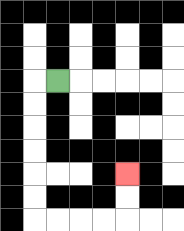{'start': '[2, 3]', 'end': '[5, 7]', 'path_directions': 'L,D,D,D,D,D,D,R,R,R,R,U,U', 'path_coordinates': '[[2, 3], [1, 3], [1, 4], [1, 5], [1, 6], [1, 7], [1, 8], [1, 9], [2, 9], [3, 9], [4, 9], [5, 9], [5, 8], [5, 7]]'}